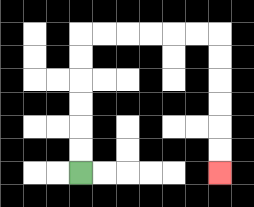{'start': '[3, 7]', 'end': '[9, 7]', 'path_directions': 'U,U,U,U,U,U,R,R,R,R,R,R,D,D,D,D,D,D', 'path_coordinates': '[[3, 7], [3, 6], [3, 5], [3, 4], [3, 3], [3, 2], [3, 1], [4, 1], [5, 1], [6, 1], [7, 1], [8, 1], [9, 1], [9, 2], [9, 3], [9, 4], [9, 5], [9, 6], [9, 7]]'}